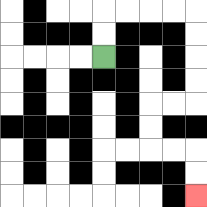{'start': '[4, 2]', 'end': '[8, 8]', 'path_directions': 'U,U,R,R,R,R,D,D,D,D,L,L,D,D,R,R,D,D', 'path_coordinates': '[[4, 2], [4, 1], [4, 0], [5, 0], [6, 0], [7, 0], [8, 0], [8, 1], [8, 2], [8, 3], [8, 4], [7, 4], [6, 4], [6, 5], [6, 6], [7, 6], [8, 6], [8, 7], [8, 8]]'}